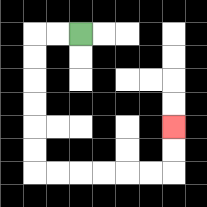{'start': '[3, 1]', 'end': '[7, 5]', 'path_directions': 'L,L,D,D,D,D,D,D,R,R,R,R,R,R,U,U', 'path_coordinates': '[[3, 1], [2, 1], [1, 1], [1, 2], [1, 3], [1, 4], [1, 5], [1, 6], [1, 7], [2, 7], [3, 7], [4, 7], [5, 7], [6, 7], [7, 7], [7, 6], [7, 5]]'}